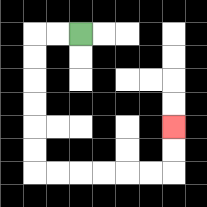{'start': '[3, 1]', 'end': '[7, 5]', 'path_directions': 'L,L,D,D,D,D,D,D,R,R,R,R,R,R,U,U', 'path_coordinates': '[[3, 1], [2, 1], [1, 1], [1, 2], [1, 3], [1, 4], [1, 5], [1, 6], [1, 7], [2, 7], [3, 7], [4, 7], [5, 7], [6, 7], [7, 7], [7, 6], [7, 5]]'}